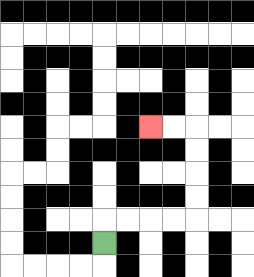{'start': '[4, 10]', 'end': '[6, 5]', 'path_directions': 'U,R,R,R,R,U,U,U,U,L,L', 'path_coordinates': '[[4, 10], [4, 9], [5, 9], [6, 9], [7, 9], [8, 9], [8, 8], [8, 7], [8, 6], [8, 5], [7, 5], [6, 5]]'}